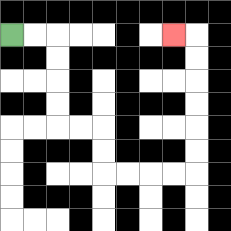{'start': '[0, 1]', 'end': '[7, 1]', 'path_directions': 'R,R,D,D,D,D,R,R,D,D,R,R,R,R,U,U,U,U,U,U,L', 'path_coordinates': '[[0, 1], [1, 1], [2, 1], [2, 2], [2, 3], [2, 4], [2, 5], [3, 5], [4, 5], [4, 6], [4, 7], [5, 7], [6, 7], [7, 7], [8, 7], [8, 6], [8, 5], [8, 4], [8, 3], [8, 2], [8, 1], [7, 1]]'}